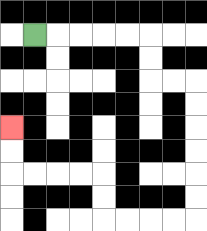{'start': '[1, 1]', 'end': '[0, 5]', 'path_directions': 'R,R,R,R,R,D,D,R,R,D,D,D,D,D,D,L,L,L,L,U,U,L,L,L,L,U,U', 'path_coordinates': '[[1, 1], [2, 1], [3, 1], [4, 1], [5, 1], [6, 1], [6, 2], [6, 3], [7, 3], [8, 3], [8, 4], [8, 5], [8, 6], [8, 7], [8, 8], [8, 9], [7, 9], [6, 9], [5, 9], [4, 9], [4, 8], [4, 7], [3, 7], [2, 7], [1, 7], [0, 7], [0, 6], [0, 5]]'}